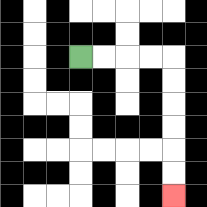{'start': '[3, 2]', 'end': '[7, 8]', 'path_directions': 'R,R,R,R,D,D,D,D,D,D', 'path_coordinates': '[[3, 2], [4, 2], [5, 2], [6, 2], [7, 2], [7, 3], [7, 4], [7, 5], [7, 6], [7, 7], [7, 8]]'}